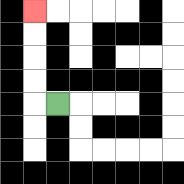{'start': '[2, 4]', 'end': '[1, 0]', 'path_directions': 'L,U,U,U,U', 'path_coordinates': '[[2, 4], [1, 4], [1, 3], [1, 2], [1, 1], [1, 0]]'}